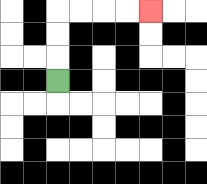{'start': '[2, 3]', 'end': '[6, 0]', 'path_directions': 'U,U,U,R,R,R,R', 'path_coordinates': '[[2, 3], [2, 2], [2, 1], [2, 0], [3, 0], [4, 0], [5, 0], [6, 0]]'}